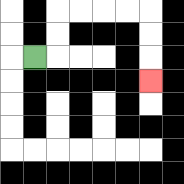{'start': '[1, 2]', 'end': '[6, 3]', 'path_directions': 'R,U,U,R,R,R,R,D,D,D', 'path_coordinates': '[[1, 2], [2, 2], [2, 1], [2, 0], [3, 0], [4, 0], [5, 0], [6, 0], [6, 1], [6, 2], [6, 3]]'}